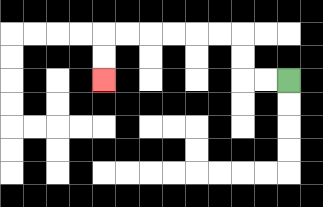{'start': '[12, 3]', 'end': '[4, 3]', 'path_directions': 'L,L,U,U,L,L,L,L,L,L,D,D', 'path_coordinates': '[[12, 3], [11, 3], [10, 3], [10, 2], [10, 1], [9, 1], [8, 1], [7, 1], [6, 1], [5, 1], [4, 1], [4, 2], [4, 3]]'}